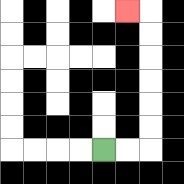{'start': '[4, 6]', 'end': '[5, 0]', 'path_directions': 'R,R,U,U,U,U,U,U,L', 'path_coordinates': '[[4, 6], [5, 6], [6, 6], [6, 5], [6, 4], [6, 3], [6, 2], [6, 1], [6, 0], [5, 0]]'}